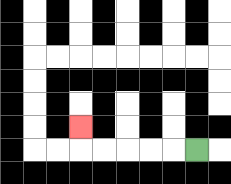{'start': '[8, 6]', 'end': '[3, 5]', 'path_directions': 'L,L,L,L,L,U', 'path_coordinates': '[[8, 6], [7, 6], [6, 6], [5, 6], [4, 6], [3, 6], [3, 5]]'}